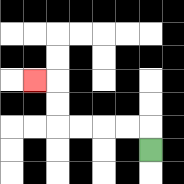{'start': '[6, 6]', 'end': '[1, 3]', 'path_directions': 'U,L,L,L,L,U,U,L', 'path_coordinates': '[[6, 6], [6, 5], [5, 5], [4, 5], [3, 5], [2, 5], [2, 4], [2, 3], [1, 3]]'}